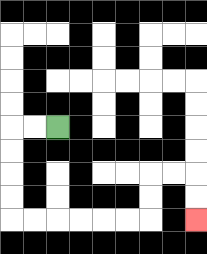{'start': '[2, 5]', 'end': '[8, 9]', 'path_directions': 'L,L,D,D,D,D,R,R,R,R,R,R,U,U,R,R,D,D', 'path_coordinates': '[[2, 5], [1, 5], [0, 5], [0, 6], [0, 7], [0, 8], [0, 9], [1, 9], [2, 9], [3, 9], [4, 9], [5, 9], [6, 9], [6, 8], [6, 7], [7, 7], [8, 7], [8, 8], [8, 9]]'}